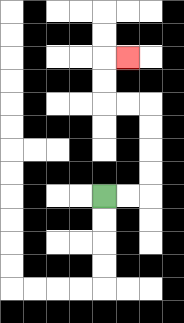{'start': '[4, 8]', 'end': '[5, 2]', 'path_directions': 'R,R,U,U,U,U,L,L,U,U,R', 'path_coordinates': '[[4, 8], [5, 8], [6, 8], [6, 7], [6, 6], [6, 5], [6, 4], [5, 4], [4, 4], [4, 3], [4, 2], [5, 2]]'}